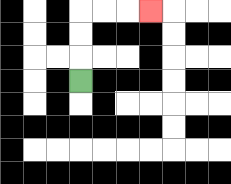{'start': '[3, 3]', 'end': '[6, 0]', 'path_directions': 'U,U,U,R,R,R', 'path_coordinates': '[[3, 3], [3, 2], [3, 1], [3, 0], [4, 0], [5, 0], [6, 0]]'}